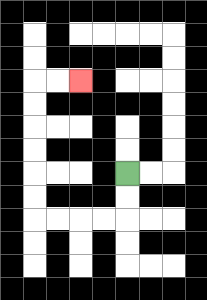{'start': '[5, 7]', 'end': '[3, 3]', 'path_directions': 'D,D,L,L,L,L,U,U,U,U,U,U,R,R', 'path_coordinates': '[[5, 7], [5, 8], [5, 9], [4, 9], [3, 9], [2, 9], [1, 9], [1, 8], [1, 7], [1, 6], [1, 5], [1, 4], [1, 3], [2, 3], [3, 3]]'}